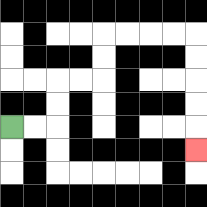{'start': '[0, 5]', 'end': '[8, 6]', 'path_directions': 'R,R,U,U,R,R,U,U,R,R,R,R,D,D,D,D,D', 'path_coordinates': '[[0, 5], [1, 5], [2, 5], [2, 4], [2, 3], [3, 3], [4, 3], [4, 2], [4, 1], [5, 1], [6, 1], [7, 1], [8, 1], [8, 2], [8, 3], [8, 4], [8, 5], [8, 6]]'}